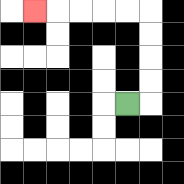{'start': '[5, 4]', 'end': '[1, 0]', 'path_directions': 'R,U,U,U,U,L,L,L,L,L', 'path_coordinates': '[[5, 4], [6, 4], [6, 3], [6, 2], [6, 1], [6, 0], [5, 0], [4, 0], [3, 0], [2, 0], [1, 0]]'}